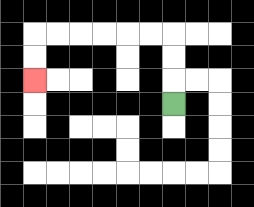{'start': '[7, 4]', 'end': '[1, 3]', 'path_directions': 'U,U,U,L,L,L,L,L,L,D,D', 'path_coordinates': '[[7, 4], [7, 3], [7, 2], [7, 1], [6, 1], [5, 1], [4, 1], [3, 1], [2, 1], [1, 1], [1, 2], [1, 3]]'}